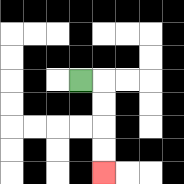{'start': '[3, 3]', 'end': '[4, 7]', 'path_directions': 'R,D,D,D,D', 'path_coordinates': '[[3, 3], [4, 3], [4, 4], [4, 5], [4, 6], [4, 7]]'}